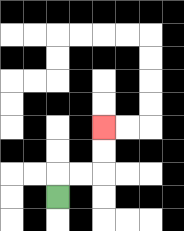{'start': '[2, 8]', 'end': '[4, 5]', 'path_directions': 'U,R,R,U,U', 'path_coordinates': '[[2, 8], [2, 7], [3, 7], [4, 7], [4, 6], [4, 5]]'}